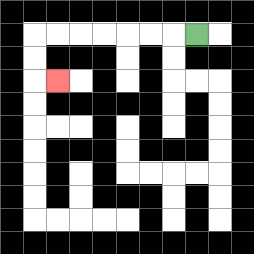{'start': '[8, 1]', 'end': '[2, 3]', 'path_directions': 'L,L,L,L,L,L,L,D,D,R', 'path_coordinates': '[[8, 1], [7, 1], [6, 1], [5, 1], [4, 1], [3, 1], [2, 1], [1, 1], [1, 2], [1, 3], [2, 3]]'}